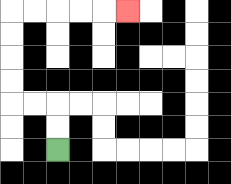{'start': '[2, 6]', 'end': '[5, 0]', 'path_directions': 'U,U,L,L,U,U,U,U,R,R,R,R,R', 'path_coordinates': '[[2, 6], [2, 5], [2, 4], [1, 4], [0, 4], [0, 3], [0, 2], [0, 1], [0, 0], [1, 0], [2, 0], [3, 0], [4, 0], [5, 0]]'}